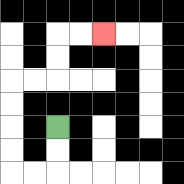{'start': '[2, 5]', 'end': '[4, 1]', 'path_directions': 'D,D,L,L,U,U,U,U,R,R,U,U,R,R', 'path_coordinates': '[[2, 5], [2, 6], [2, 7], [1, 7], [0, 7], [0, 6], [0, 5], [0, 4], [0, 3], [1, 3], [2, 3], [2, 2], [2, 1], [3, 1], [4, 1]]'}